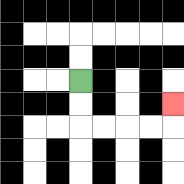{'start': '[3, 3]', 'end': '[7, 4]', 'path_directions': 'D,D,R,R,R,R,U', 'path_coordinates': '[[3, 3], [3, 4], [3, 5], [4, 5], [5, 5], [6, 5], [7, 5], [7, 4]]'}